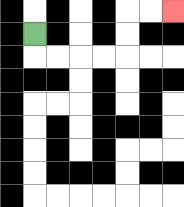{'start': '[1, 1]', 'end': '[7, 0]', 'path_directions': 'D,R,R,R,R,U,U,R,R', 'path_coordinates': '[[1, 1], [1, 2], [2, 2], [3, 2], [4, 2], [5, 2], [5, 1], [5, 0], [6, 0], [7, 0]]'}